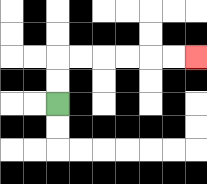{'start': '[2, 4]', 'end': '[8, 2]', 'path_directions': 'U,U,R,R,R,R,R,R', 'path_coordinates': '[[2, 4], [2, 3], [2, 2], [3, 2], [4, 2], [5, 2], [6, 2], [7, 2], [8, 2]]'}